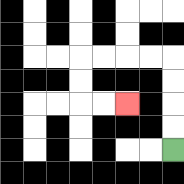{'start': '[7, 6]', 'end': '[5, 4]', 'path_directions': 'U,U,U,U,L,L,L,L,D,D,R,R', 'path_coordinates': '[[7, 6], [7, 5], [7, 4], [7, 3], [7, 2], [6, 2], [5, 2], [4, 2], [3, 2], [3, 3], [3, 4], [4, 4], [5, 4]]'}